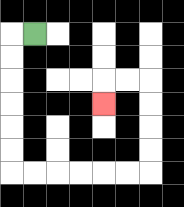{'start': '[1, 1]', 'end': '[4, 4]', 'path_directions': 'L,D,D,D,D,D,D,R,R,R,R,R,R,U,U,U,U,L,L,D', 'path_coordinates': '[[1, 1], [0, 1], [0, 2], [0, 3], [0, 4], [0, 5], [0, 6], [0, 7], [1, 7], [2, 7], [3, 7], [4, 7], [5, 7], [6, 7], [6, 6], [6, 5], [6, 4], [6, 3], [5, 3], [4, 3], [4, 4]]'}